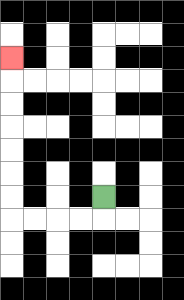{'start': '[4, 8]', 'end': '[0, 2]', 'path_directions': 'D,L,L,L,L,U,U,U,U,U,U,U', 'path_coordinates': '[[4, 8], [4, 9], [3, 9], [2, 9], [1, 9], [0, 9], [0, 8], [0, 7], [0, 6], [0, 5], [0, 4], [0, 3], [0, 2]]'}